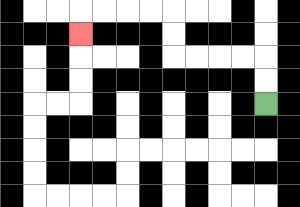{'start': '[11, 4]', 'end': '[3, 1]', 'path_directions': 'U,U,L,L,L,L,U,U,L,L,L,L,D', 'path_coordinates': '[[11, 4], [11, 3], [11, 2], [10, 2], [9, 2], [8, 2], [7, 2], [7, 1], [7, 0], [6, 0], [5, 0], [4, 0], [3, 0], [3, 1]]'}